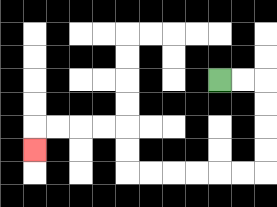{'start': '[9, 3]', 'end': '[1, 6]', 'path_directions': 'R,R,D,D,D,D,L,L,L,L,L,L,U,U,L,L,L,L,D', 'path_coordinates': '[[9, 3], [10, 3], [11, 3], [11, 4], [11, 5], [11, 6], [11, 7], [10, 7], [9, 7], [8, 7], [7, 7], [6, 7], [5, 7], [5, 6], [5, 5], [4, 5], [3, 5], [2, 5], [1, 5], [1, 6]]'}